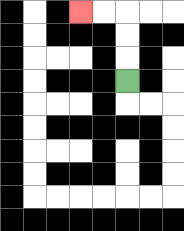{'start': '[5, 3]', 'end': '[3, 0]', 'path_directions': 'U,U,U,L,L', 'path_coordinates': '[[5, 3], [5, 2], [5, 1], [5, 0], [4, 0], [3, 0]]'}